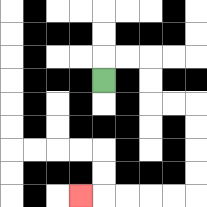{'start': '[4, 3]', 'end': '[3, 8]', 'path_directions': 'U,R,R,D,D,R,R,D,D,D,D,L,L,L,L,L', 'path_coordinates': '[[4, 3], [4, 2], [5, 2], [6, 2], [6, 3], [6, 4], [7, 4], [8, 4], [8, 5], [8, 6], [8, 7], [8, 8], [7, 8], [6, 8], [5, 8], [4, 8], [3, 8]]'}